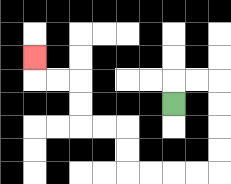{'start': '[7, 4]', 'end': '[1, 2]', 'path_directions': 'U,R,R,D,D,D,D,L,L,L,L,U,U,L,L,U,U,L,L,U', 'path_coordinates': '[[7, 4], [7, 3], [8, 3], [9, 3], [9, 4], [9, 5], [9, 6], [9, 7], [8, 7], [7, 7], [6, 7], [5, 7], [5, 6], [5, 5], [4, 5], [3, 5], [3, 4], [3, 3], [2, 3], [1, 3], [1, 2]]'}